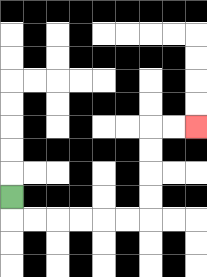{'start': '[0, 8]', 'end': '[8, 5]', 'path_directions': 'D,R,R,R,R,R,R,U,U,U,U,R,R', 'path_coordinates': '[[0, 8], [0, 9], [1, 9], [2, 9], [3, 9], [4, 9], [5, 9], [6, 9], [6, 8], [6, 7], [6, 6], [6, 5], [7, 5], [8, 5]]'}